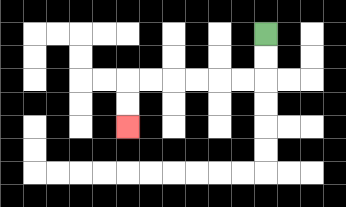{'start': '[11, 1]', 'end': '[5, 5]', 'path_directions': 'D,D,L,L,L,L,L,L,D,D', 'path_coordinates': '[[11, 1], [11, 2], [11, 3], [10, 3], [9, 3], [8, 3], [7, 3], [6, 3], [5, 3], [5, 4], [5, 5]]'}